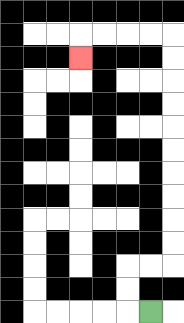{'start': '[6, 13]', 'end': '[3, 2]', 'path_directions': 'L,U,U,R,R,U,U,U,U,U,U,U,U,U,U,L,L,L,L,D', 'path_coordinates': '[[6, 13], [5, 13], [5, 12], [5, 11], [6, 11], [7, 11], [7, 10], [7, 9], [7, 8], [7, 7], [7, 6], [7, 5], [7, 4], [7, 3], [7, 2], [7, 1], [6, 1], [5, 1], [4, 1], [3, 1], [3, 2]]'}